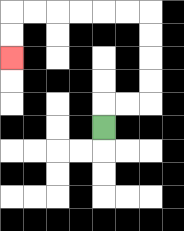{'start': '[4, 5]', 'end': '[0, 2]', 'path_directions': 'U,R,R,U,U,U,U,L,L,L,L,L,L,D,D', 'path_coordinates': '[[4, 5], [4, 4], [5, 4], [6, 4], [6, 3], [6, 2], [6, 1], [6, 0], [5, 0], [4, 0], [3, 0], [2, 0], [1, 0], [0, 0], [0, 1], [0, 2]]'}